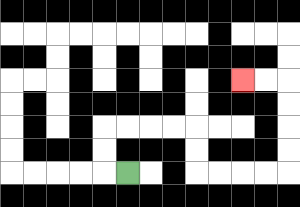{'start': '[5, 7]', 'end': '[10, 3]', 'path_directions': 'L,U,U,R,R,R,R,D,D,R,R,R,R,U,U,U,U,L,L', 'path_coordinates': '[[5, 7], [4, 7], [4, 6], [4, 5], [5, 5], [6, 5], [7, 5], [8, 5], [8, 6], [8, 7], [9, 7], [10, 7], [11, 7], [12, 7], [12, 6], [12, 5], [12, 4], [12, 3], [11, 3], [10, 3]]'}